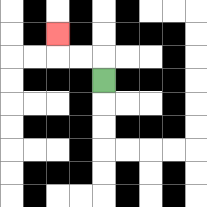{'start': '[4, 3]', 'end': '[2, 1]', 'path_directions': 'U,L,L,U', 'path_coordinates': '[[4, 3], [4, 2], [3, 2], [2, 2], [2, 1]]'}